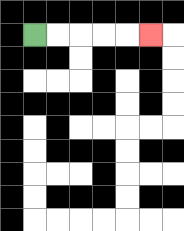{'start': '[1, 1]', 'end': '[6, 1]', 'path_directions': 'R,R,R,R,R', 'path_coordinates': '[[1, 1], [2, 1], [3, 1], [4, 1], [5, 1], [6, 1]]'}